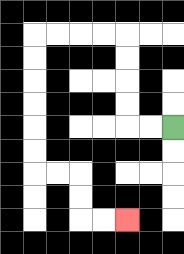{'start': '[7, 5]', 'end': '[5, 9]', 'path_directions': 'L,L,U,U,U,U,L,L,L,L,D,D,D,D,D,D,R,R,D,D,R,R', 'path_coordinates': '[[7, 5], [6, 5], [5, 5], [5, 4], [5, 3], [5, 2], [5, 1], [4, 1], [3, 1], [2, 1], [1, 1], [1, 2], [1, 3], [1, 4], [1, 5], [1, 6], [1, 7], [2, 7], [3, 7], [3, 8], [3, 9], [4, 9], [5, 9]]'}